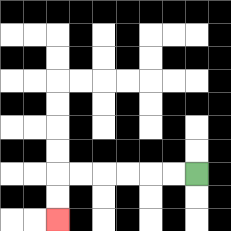{'start': '[8, 7]', 'end': '[2, 9]', 'path_directions': 'L,L,L,L,L,L,D,D', 'path_coordinates': '[[8, 7], [7, 7], [6, 7], [5, 7], [4, 7], [3, 7], [2, 7], [2, 8], [2, 9]]'}